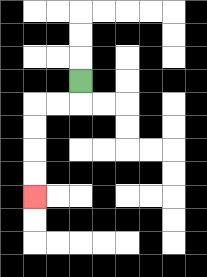{'start': '[3, 3]', 'end': '[1, 8]', 'path_directions': 'D,L,L,D,D,D,D', 'path_coordinates': '[[3, 3], [3, 4], [2, 4], [1, 4], [1, 5], [1, 6], [1, 7], [1, 8]]'}